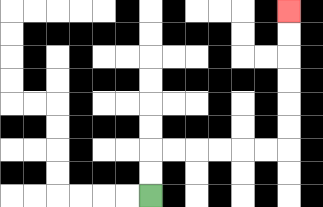{'start': '[6, 8]', 'end': '[12, 0]', 'path_directions': 'U,U,R,R,R,R,R,R,U,U,U,U,U,U', 'path_coordinates': '[[6, 8], [6, 7], [6, 6], [7, 6], [8, 6], [9, 6], [10, 6], [11, 6], [12, 6], [12, 5], [12, 4], [12, 3], [12, 2], [12, 1], [12, 0]]'}